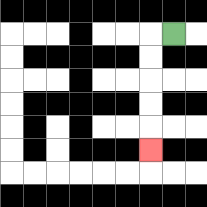{'start': '[7, 1]', 'end': '[6, 6]', 'path_directions': 'L,D,D,D,D,D', 'path_coordinates': '[[7, 1], [6, 1], [6, 2], [6, 3], [6, 4], [6, 5], [6, 6]]'}